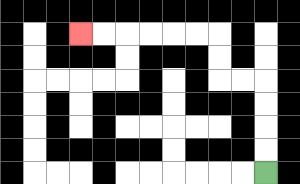{'start': '[11, 7]', 'end': '[3, 1]', 'path_directions': 'U,U,U,U,L,L,U,U,L,L,L,L,L,L', 'path_coordinates': '[[11, 7], [11, 6], [11, 5], [11, 4], [11, 3], [10, 3], [9, 3], [9, 2], [9, 1], [8, 1], [7, 1], [6, 1], [5, 1], [4, 1], [3, 1]]'}